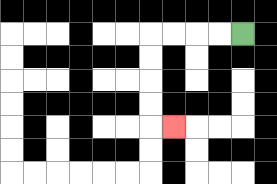{'start': '[10, 1]', 'end': '[7, 5]', 'path_directions': 'L,L,L,L,D,D,D,D,R', 'path_coordinates': '[[10, 1], [9, 1], [8, 1], [7, 1], [6, 1], [6, 2], [6, 3], [6, 4], [6, 5], [7, 5]]'}